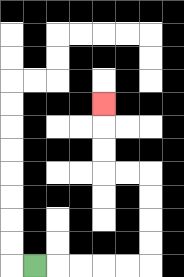{'start': '[1, 11]', 'end': '[4, 4]', 'path_directions': 'R,R,R,R,R,U,U,U,U,L,L,U,U,U', 'path_coordinates': '[[1, 11], [2, 11], [3, 11], [4, 11], [5, 11], [6, 11], [6, 10], [6, 9], [6, 8], [6, 7], [5, 7], [4, 7], [4, 6], [4, 5], [4, 4]]'}